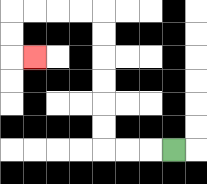{'start': '[7, 6]', 'end': '[1, 2]', 'path_directions': 'L,L,L,U,U,U,U,U,U,L,L,L,L,D,D,R', 'path_coordinates': '[[7, 6], [6, 6], [5, 6], [4, 6], [4, 5], [4, 4], [4, 3], [4, 2], [4, 1], [4, 0], [3, 0], [2, 0], [1, 0], [0, 0], [0, 1], [0, 2], [1, 2]]'}